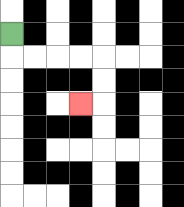{'start': '[0, 1]', 'end': '[3, 4]', 'path_directions': 'D,R,R,R,R,D,D,L', 'path_coordinates': '[[0, 1], [0, 2], [1, 2], [2, 2], [3, 2], [4, 2], [4, 3], [4, 4], [3, 4]]'}